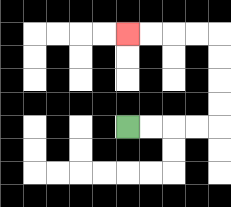{'start': '[5, 5]', 'end': '[5, 1]', 'path_directions': 'R,R,R,R,U,U,U,U,L,L,L,L', 'path_coordinates': '[[5, 5], [6, 5], [7, 5], [8, 5], [9, 5], [9, 4], [9, 3], [9, 2], [9, 1], [8, 1], [7, 1], [6, 1], [5, 1]]'}